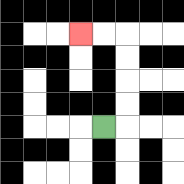{'start': '[4, 5]', 'end': '[3, 1]', 'path_directions': 'R,U,U,U,U,L,L', 'path_coordinates': '[[4, 5], [5, 5], [5, 4], [5, 3], [5, 2], [5, 1], [4, 1], [3, 1]]'}